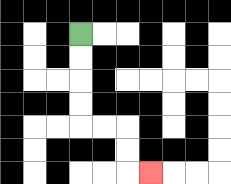{'start': '[3, 1]', 'end': '[6, 7]', 'path_directions': 'D,D,D,D,R,R,D,D,R', 'path_coordinates': '[[3, 1], [3, 2], [3, 3], [3, 4], [3, 5], [4, 5], [5, 5], [5, 6], [5, 7], [6, 7]]'}